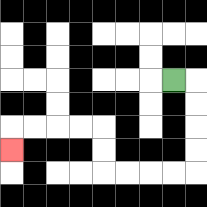{'start': '[7, 3]', 'end': '[0, 6]', 'path_directions': 'R,D,D,D,D,L,L,L,L,U,U,L,L,L,L,D', 'path_coordinates': '[[7, 3], [8, 3], [8, 4], [8, 5], [8, 6], [8, 7], [7, 7], [6, 7], [5, 7], [4, 7], [4, 6], [4, 5], [3, 5], [2, 5], [1, 5], [0, 5], [0, 6]]'}